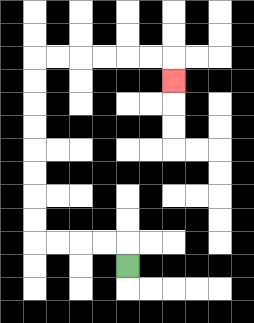{'start': '[5, 11]', 'end': '[7, 3]', 'path_directions': 'U,L,L,L,L,U,U,U,U,U,U,U,U,R,R,R,R,R,R,D', 'path_coordinates': '[[5, 11], [5, 10], [4, 10], [3, 10], [2, 10], [1, 10], [1, 9], [1, 8], [1, 7], [1, 6], [1, 5], [1, 4], [1, 3], [1, 2], [2, 2], [3, 2], [4, 2], [5, 2], [6, 2], [7, 2], [7, 3]]'}